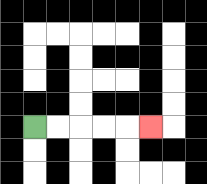{'start': '[1, 5]', 'end': '[6, 5]', 'path_directions': 'R,R,R,R,R', 'path_coordinates': '[[1, 5], [2, 5], [3, 5], [4, 5], [5, 5], [6, 5]]'}